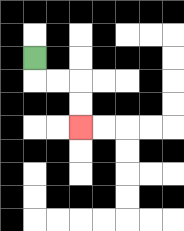{'start': '[1, 2]', 'end': '[3, 5]', 'path_directions': 'D,R,R,D,D', 'path_coordinates': '[[1, 2], [1, 3], [2, 3], [3, 3], [3, 4], [3, 5]]'}